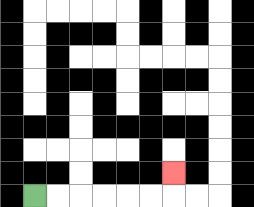{'start': '[1, 8]', 'end': '[7, 7]', 'path_directions': 'R,R,R,R,R,R,U', 'path_coordinates': '[[1, 8], [2, 8], [3, 8], [4, 8], [5, 8], [6, 8], [7, 8], [7, 7]]'}